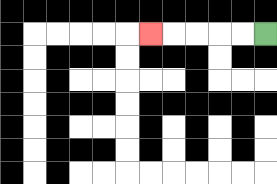{'start': '[11, 1]', 'end': '[6, 1]', 'path_directions': 'L,L,L,L,L', 'path_coordinates': '[[11, 1], [10, 1], [9, 1], [8, 1], [7, 1], [6, 1]]'}